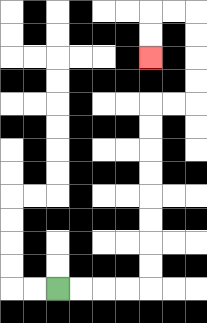{'start': '[2, 12]', 'end': '[6, 2]', 'path_directions': 'R,R,R,R,U,U,U,U,U,U,U,U,R,R,U,U,U,U,L,L,D,D', 'path_coordinates': '[[2, 12], [3, 12], [4, 12], [5, 12], [6, 12], [6, 11], [6, 10], [6, 9], [6, 8], [6, 7], [6, 6], [6, 5], [6, 4], [7, 4], [8, 4], [8, 3], [8, 2], [8, 1], [8, 0], [7, 0], [6, 0], [6, 1], [6, 2]]'}